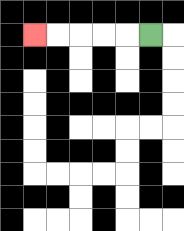{'start': '[6, 1]', 'end': '[1, 1]', 'path_directions': 'L,L,L,L,L', 'path_coordinates': '[[6, 1], [5, 1], [4, 1], [3, 1], [2, 1], [1, 1]]'}